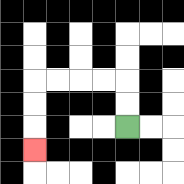{'start': '[5, 5]', 'end': '[1, 6]', 'path_directions': 'U,U,L,L,L,L,D,D,D', 'path_coordinates': '[[5, 5], [5, 4], [5, 3], [4, 3], [3, 3], [2, 3], [1, 3], [1, 4], [1, 5], [1, 6]]'}